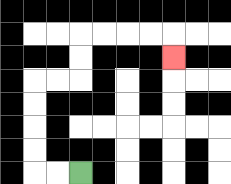{'start': '[3, 7]', 'end': '[7, 2]', 'path_directions': 'L,L,U,U,U,U,R,R,U,U,R,R,R,R,D', 'path_coordinates': '[[3, 7], [2, 7], [1, 7], [1, 6], [1, 5], [1, 4], [1, 3], [2, 3], [3, 3], [3, 2], [3, 1], [4, 1], [5, 1], [6, 1], [7, 1], [7, 2]]'}